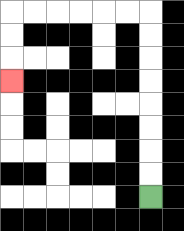{'start': '[6, 8]', 'end': '[0, 3]', 'path_directions': 'U,U,U,U,U,U,U,U,L,L,L,L,L,L,D,D,D', 'path_coordinates': '[[6, 8], [6, 7], [6, 6], [6, 5], [6, 4], [6, 3], [6, 2], [6, 1], [6, 0], [5, 0], [4, 0], [3, 0], [2, 0], [1, 0], [0, 0], [0, 1], [0, 2], [0, 3]]'}